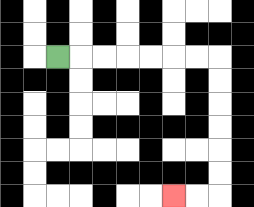{'start': '[2, 2]', 'end': '[7, 8]', 'path_directions': 'R,R,R,R,R,R,R,D,D,D,D,D,D,L,L', 'path_coordinates': '[[2, 2], [3, 2], [4, 2], [5, 2], [6, 2], [7, 2], [8, 2], [9, 2], [9, 3], [9, 4], [9, 5], [9, 6], [9, 7], [9, 8], [8, 8], [7, 8]]'}